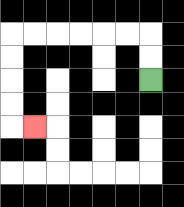{'start': '[6, 3]', 'end': '[1, 5]', 'path_directions': 'U,U,L,L,L,L,L,L,D,D,D,D,R', 'path_coordinates': '[[6, 3], [6, 2], [6, 1], [5, 1], [4, 1], [3, 1], [2, 1], [1, 1], [0, 1], [0, 2], [0, 3], [0, 4], [0, 5], [1, 5]]'}